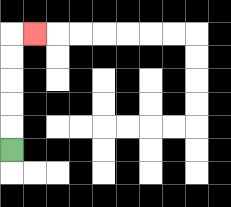{'start': '[0, 6]', 'end': '[1, 1]', 'path_directions': 'U,U,U,U,U,R', 'path_coordinates': '[[0, 6], [0, 5], [0, 4], [0, 3], [0, 2], [0, 1], [1, 1]]'}